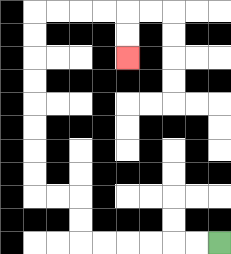{'start': '[9, 10]', 'end': '[5, 2]', 'path_directions': 'L,L,L,L,L,L,U,U,L,L,U,U,U,U,U,U,U,U,R,R,R,R,D,D', 'path_coordinates': '[[9, 10], [8, 10], [7, 10], [6, 10], [5, 10], [4, 10], [3, 10], [3, 9], [3, 8], [2, 8], [1, 8], [1, 7], [1, 6], [1, 5], [1, 4], [1, 3], [1, 2], [1, 1], [1, 0], [2, 0], [3, 0], [4, 0], [5, 0], [5, 1], [5, 2]]'}